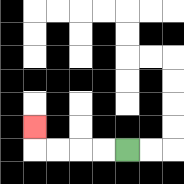{'start': '[5, 6]', 'end': '[1, 5]', 'path_directions': 'L,L,L,L,U', 'path_coordinates': '[[5, 6], [4, 6], [3, 6], [2, 6], [1, 6], [1, 5]]'}